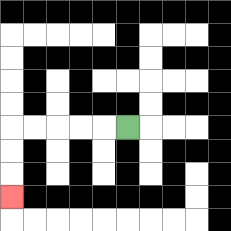{'start': '[5, 5]', 'end': '[0, 8]', 'path_directions': 'L,L,L,L,L,D,D,D', 'path_coordinates': '[[5, 5], [4, 5], [3, 5], [2, 5], [1, 5], [0, 5], [0, 6], [0, 7], [0, 8]]'}